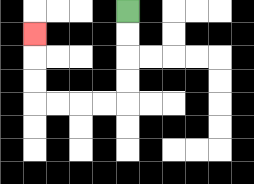{'start': '[5, 0]', 'end': '[1, 1]', 'path_directions': 'D,D,D,D,L,L,L,L,U,U,U', 'path_coordinates': '[[5, 0], [5, 1], [5, 2], [5, 3], [5, 4], [4, 4], [3, 4], [2, 4], [1, 4], [1, 3], [1, 2], [1, 1]]'}